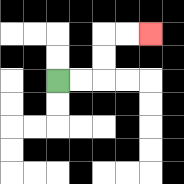{'start': '[2, 3]', 'end': '[6, 1]', 'path_directions': 'R,R,U,U,R,R', 'path_coordinates': '[[2, 3], [3, 3], [4, 3], [4, 2], [4, 1], [5, 1], [6, 1]]'}